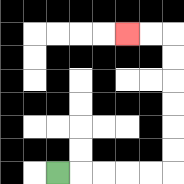{'start': '[2, 7]', 'end': '[5, 1]', 'path_directions': 'R,R,R,R,R,U,U,U,U,U,U,L,L', 'path_coordinates': '[[2, 7], [3, 7], [4, 7], [5, 7], [6, 7], [7, 7], [7, 6], [7, 5], [7, 4], [7, 3], [7, 2], [7, 1], [6, 1], [5, 1]]'}